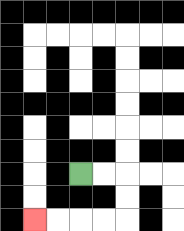{'start': '[3, 7]', 'end': '[1, 9]', 'path_directions': 'R,R,D,D,L,L,L,L', 'path_coordinates': '[[3, 7], [4, 7], [5, 7], [5, 8], [5, 9], [4, 9], [3, 9], [2, 9], [1, 9]]'}